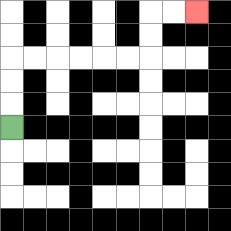{'start': '[0, 5]', 'end': '[8, 0]', 'path_directions': 'U,U,U,R,R,R,R,R,R,U,U,R,R', 'path_coordinates': '[[0, 5], [0, 4], [0, 3], [0, 2], [1, 2], [2, 2], [3, 2], [4, 2], [5, 2], [6, 2], [6, 1], [6, 0], [7, 0], [8, 0]]'}